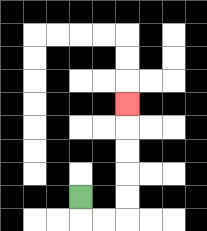{'start': '[3, 8]', 'end': '[5, 4]', 'path_directions': 'D,R,R,U,U,U,U,U', 'path_coordinates': '[[3, 8], [3, 9], [4, 9], [5, 9], [5, 8], [5, 7], [5, 6], [5, 5], [5, 4]]'}